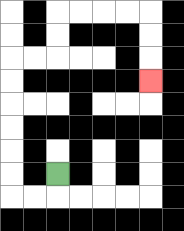{'start': '[2, 7]', 'end': '[6, 3]', 'path_directions': 'D,L,L,U,U,U,U,U,U,R,R,U,U,R,R,R,R,D,D,D', 'path_coordinates': '[[2, 7], [2, 8], [1, 8], [0, 8], [0, 7], [0, 6], [0, 5], [0, 4], [0, 3], [0, 2], [1, 2], [2, 2], [2, 1], [2, 0], [3, 0], [4, 0], [5, 0], [6, 0], [6, 1], [6, 2], [6, 3]]'}